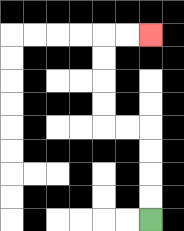{'start': '[6, 9]', 'end': '[6, 1]', 'path_directions': 'U,U,U,U,L,L,U,U,U,U,R,R', 'path_coordinates': '[[6, 9], [6, 8], [6, 7], [6, 6], [6, 5], [5, 5], [4, 5], [4, 4], [4, 3], [4, 2], [4, 1], [5, 1], [6, 1]]'}